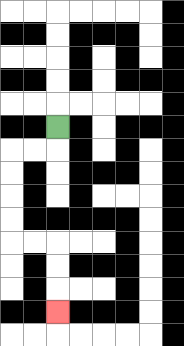{'start': '[2, 5]', 'end': '[2, 13]', 'path_directions': 'D,L,L,D,D,D,D,R,R,D,D,D', 'path_coordinates': '[[2, 5], [2, 6], [1, 6], [0, 6], [0, 7], [0, 8], [0, 9], [0, 10], [1, 10], [2, 10], [2, 11], [2, 12], [2, 13]]'}